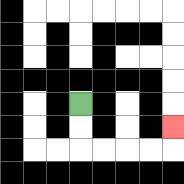{'start': '[3, 4]', 'end': '[7, 5]', 'path_directions': 'D,D,R,R,R,R,U', 'path_coordinates': '[[3, 4], [3, 5], [3, 6], [4, 6], [5, 6], [6, 6], [7, 6], [7, 5]]'}